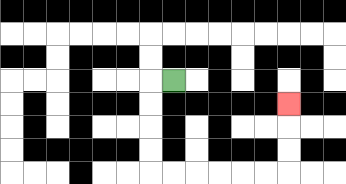{'start': '[7, 3]', 'end': '[12, 4]', 'path_directions': 'L,D,D,D,D,R,R,R,R,R,R,U,U,U', 'path_coordinates': '[[7, 3], [6, 3], [6, 4], [6, 5], [6, 6], [6, 7], [7, 7], [8, 7], [9, 7], [10, 7], [11, 7], [12, 7], [12, 6], [12, 5], [12, 4]]'}